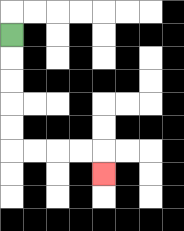{'start': '[0, 1]', 'end': '[4, 7]', 'path_directions': 'D,D,D,D,D,R,R,R,R,D', 'path_coordinates': '[[0, 1], [0, 2], [0, 3], [0, 4], [0, 5], [0, 6], [1, 6], [2, 6], [3, 6], [4, 6], [4, 7]]'}